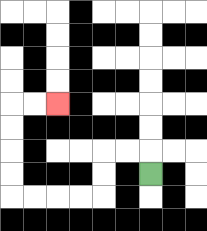{'start': '[6, 7]', 'end': '[2, 4]', 'path_directions': 'U,L,L,D,D,L,L,L,L,U,U,U,U,R,R', 'path_coordinates': '[[6, 7], [6, 6], [5, 6], [4, 6], [4, 7], [4, 8], [3, 8], [2, 8], [1, 8], [0, 8], [0, 7], [0, 6], [0, 5], [0, 4], [1, 4], [2, 4]]'}